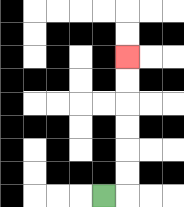{'start': '[4, 8]', 'end': '[5, 2]', 'path_directions': 'R,U,U,U,U,U,U', 'path_coordinates': '[[4, 8], [5, 8], [5, 7], [5, 6], [5, 5], [5, 4], [5, 3], [5, 2]]'}